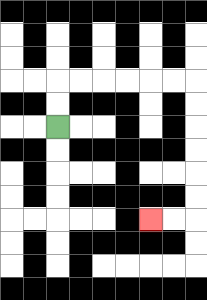{'start': '[2, 5]', 'end': '[6, 9]', 'path_directions': 'U,U,R,R,R,R,R,R,D,D,D,D,D,D,L,L', 'path_coordinates': '[[2, 5], [2, 4], [2, 3], [3, 3], [4, 3], [5, 3], [6, 3], [7, 3], [8, 3], [8, 4], [8, 5], [8, 6], [8, 7], [8, 8], [8, 9], [7, 9], [6, 9]]'}